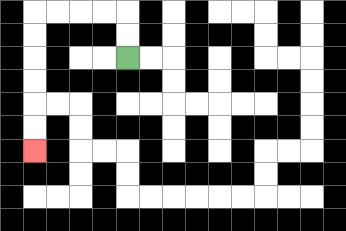{'start': '[5, 2]', 'end': '[1, 6]', 'path_directions': 'U,U,L,L,L,L,D,D,D,D,D,D', 'path_coordinates': '[[5, 2], [5, 1], [5, 0], [4, 0], [3, 0], [2, 0], [1, 0], [1, 1], [1, 2], [1, 3], [1, 4], [1, 5], [1, 6]]'}